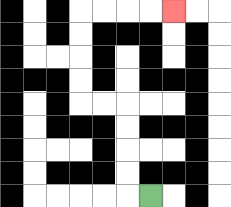{'start': '[6, 8]', 'end': '[7, 0]', 'path_directions': 'L,U,U,U,U,L,L,U,U,U,U,R,R,R,R', 'path_coordinates': '[[6, 8], [5, 8], [5, 7], [5, 6], [5, 5], [5, 4], [4, 4], [3, 4], [3, 3], [3, 2], [3, 1], [3, 0], [4, 0], [5, 0], [6, 0], [7, 0]]'}